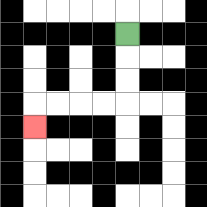{'start': '[5, 1]', 'end': '[1, 5]', 'path_directions': 'D,D,D,L,L,L,L,D', 'path_coordinates': '[[5, 1], [5, 2], [5, 3], [5, 4], [4, 4], [3, 4], [2, 4], [1, 4], [1, 5]]'}